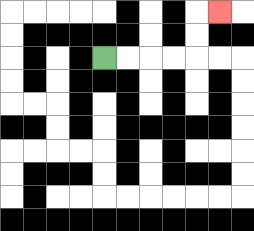{'start': '[4, 2]', 'end': '[9, 0]', 'path_directions': 'R,R,R,R,U,U,R', 'path_coordinates': '[[4, 2], [5, 2], [6, 2], [7, 2], [8, 2], [8, 1], [8, 0], [9, 0]]'}